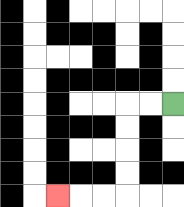{'start': '[7, 4]', 'end': '[2, 8]', 'path_directions': 'L,L,D,D,D,D,L,L,L', 'path_coordinates': '[[7, 4], [6, 4], [5, 4], [5, 5], [5, 6], [5, 7], [5, 8], [4, 8], [3, 8], [2, 8]]'}